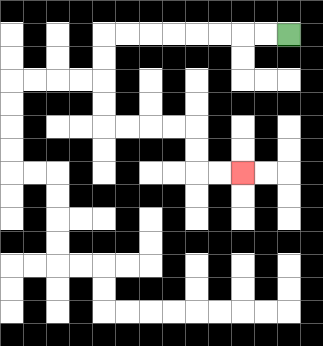{'start': '[12, 1]', 'end': '[10, 7]', 'path_directions': 'L,L,L,L,L,L,L,L,D,D,D,D,R,R,R,R,D,D,R,R', 'path_coordinates': '[[12, 1], [11, 1], [10, 1], [9, 1], [8, 1], [7, 1], [6, 1], [5, 1], [4, 1], [4, 2], [4, 3], [4, 4], [4, 5], [5, 5], [6, 5], [7, 5], [8, 5], [8, 6], [8, 7], [9, 7], [10, 7]]'}